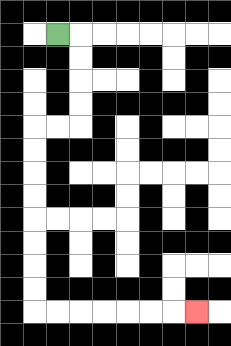{'start': '[2, 1]', 'end': '[8, 13]', 'path_directions': 'R,D,D,D,D,L,L,D,D,D,D,D,D,D,D,R,R,R,R,R,R,R', 'path_coordinates': '[[2, 1], [3, 1], [3, 2], [3, 3], [3, 4], [3, 5], [2, 5], [1, 5], [1, 6], [1, 7], [1, 8], [1, 9], [1, 10], [1, 11], [1, 12], [1, 13], [2, 13], [3, 13], [4, 13], [5, 13], [6, 13], [7, 13], [8, 13]]'}